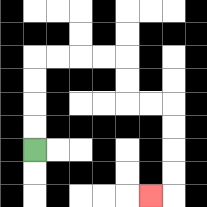{'start': '[1, 6]', 'end': '[6, 8]', 'path_directions': 'U,U,U,U,R,R,R,R,D,D,R,R,D,D,D,D,L', 'path_coordinates': '[[1, 6], [1, 5], [1, 4], [1, 3], [1, 2], [2, 2], [3, 2], [4, 2], [5, 2], [5, 3], [5, 4], [6, 4], [7, 4], [7, 5], [7, 6], [7, 7], [7, 8], [6, 8]]'}